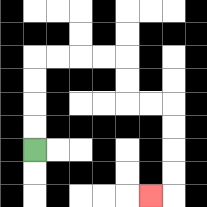{'start': '[1, 6]', 'end': '[6, 8]', 'path_directions': 'U,U,U,U,R,R,R,R,D,D,R,R,D,D,D,D,L', 'path_coordinates': '[[1, 6], [1, 5], [1, 4], [1, 3], [1, 2], [2, 2], [3, 2], [4, 2], [5, 2], [5, 3], [5, 4], [6, 4], [7, 4], [7, 5], [7, 6], [7, 7], [7, 8], [6, 8]]'}